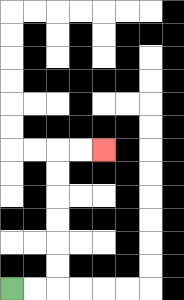{'start': '[0, 12]', 'end': '[4, 6]', 'path_directions': 'R,R,U,U,U,U,U,U,R,R', 'path_coordinates': '[[0, 12], [1, 12], [2, 12], [2, 11], [2, 10], [2, 9], [2, 8], [2, 7], [2, 6], [3, 6], [4, 6]]'}